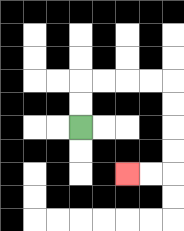{'start': '[3, 5]', 'end': '[5, 7]', 'path_directions': 'U,U,R,R,R,R,D,D,D,D,L,L', 'path_coordinates': '[[3, 5], [3, 4], [3, 3], [4, 3], [5, 3], [6, 3], [7, 3], [7, 4], [7, 5], [7, 6], [7, 7], [6, 7], [5, 7]]'}